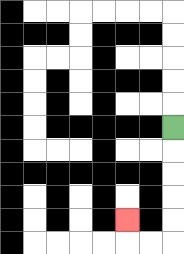{'start': '[7, 5]', 'end': '[5, 9]', 'path_directions': 'D,D,D,D,D,L,L,U', 'path_coordinates': '[[7, 5], [7, 6], [7, 7], [7, 8], [7, 9], [7, 10], [6, 10], [5, 10], [5, 9]]'}